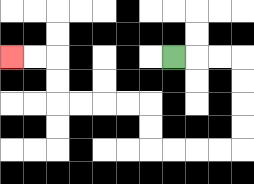{'start': '[7, 2]', 'end': '[0, 2]', 'path_directions': 'R,R,R,D,D,D,D,L,L,L,L,U,U,L,L,L,L,U,U,L,L', 'path_coordinates': '[[7, 2], [8, 2], [9, 2], [10, 2], [10, 3], [10, 4], [10, 5], [10, 6], [9, 6], [8, 6], [7, 6], [6, 6], [6, 5], [6, 4], [5, 4], [4, 4], [3, 4], [2, 4], [2, 3], [2, 2], [1, 2], [0, 2]]'}